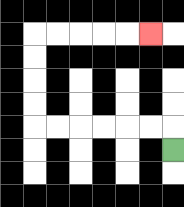{'start': '[7, 6]', 'end': '[6, 1]', 'path_directions': 'U,L,L,L,L,L,L,U,U,U,U,R,R,R,R,R', 'path_coordinates': '[[7, 6], [7, 5], [6, 5], [5, 5], [4, 5], [3, 5], [2, 5], [1, 5], [1, 4], [1, 3], [1, 2], [1, 1], [2, 1], [3, 1], [4, 1], [5, 1], [6, 1]]'}